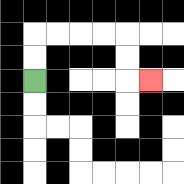{'start': '[1, 3]', 'end': '[6, 3]', 'path_directions': 'U,U,R,R,R,R,D,D,R', 'path_coordinates': '[[1, 3], [1, 2], [1, 1], [2, 1], [3, 1], [4, 1], [5, 1], [5, 2], [5, 3], [6, 3]]'}